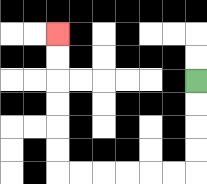{'start': '[8, 3]', 'end': '[2, 1]', 'path_directions': 'D,D,D,D,L,L,L,L,L,L,U,U,U,U,U,U', 'path_coordinates': '[[8, 3], [8, 4], [8, 5], [8, 6], [8, 7], [7, 7], [6, 7], [5, 7], [4, 7], [3, 7], [2, 7], [2, 6], [2, 5], [2, 4], [2, 3], [2, 2], [2, 1]]'}